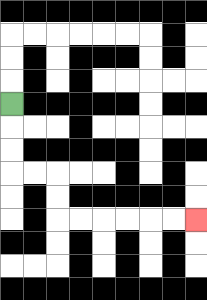{'start': '[0, 4]', 'end': '[8, 9]', 'path_directions': 'D,D,D,R,R,D,D,R,R,R,R,R,R', 'path_coordinates': '[[0, 4], [0, 5], [0, 6], [0, 7], [1, 7], [2, 7], [2, 8], [2, 9], [3, 9], [4, 9], [5, 9], [6, 9], [7, 9], [8, 9]]'}